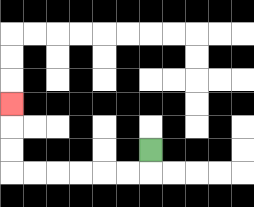{'start': '[6, 6]', 'end': '[0, 4]', 'path_directions': 'D,L,L,L,L,L,L,U,U,U', 'path_coordinates': '[[6, 6], [6, 7], [5, 7], [4, 7], [3, 7], [2, 7], [1, 7], [0, 7], [0, 6], [0, 5], [0, 4]]'}